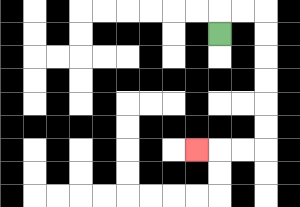{'start': '[9, 1]', 'end': '[8, 6]', 'path_directions': 'U,R,R,D,D,D,D,D,D,L,L,L', 'path_coordinates': '[[9, 1], [9, 0], [10, 0], [11, 0], [11, 1], [11, 2], [11, 3], [11, 4], [11, 5], [11, 6], [10, 6], [9, 6], [8, 6]]'}